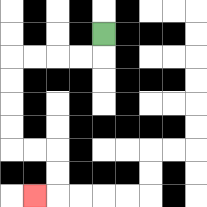{'start': '[4, 1]', 'end': '[1, 8]', 'path_directions': 'D,L,L,L,L,D,D,D,D,R,R,D,D,L', 'path_coordinates': '[[4, 1], [4, 2], [3, 2], [2, 2], [1, 2], [0, 2], [0, 3], [0, 4], [0, 5], [0, 6], [1, 6], [2, 6], [2, 7], [2, 8], [1, 8]]'}